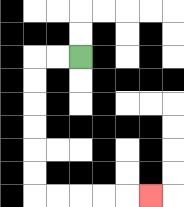{'start': '[3, 2]', 'end': '[6, 8]', 'path_directions': 'L,L,D,D,D,D,D,D,R,R,R,R,R', 'path_coordinates': '[[3, 2], [2, 2], [1, 2], [1, 3], [1, 4], [1, 5], [1, 6], [1, 7], [1, 8], [2, 8], [3, 8], [4, 8], [5, 8], [6, 8]]'}